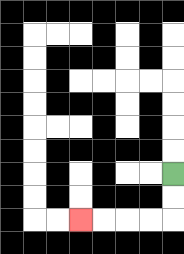{'start': '[7, 7]', 'end': '[3, 9]', 'path_directions': 'D,D,L,L,L,L', 'path_coordinates': '[[7, 7], [7, 8], [7, 9], [6, 9], [5, 9], [4, 9], [3, 9]]'}